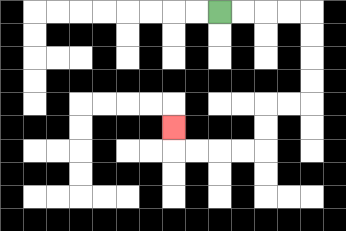{'start': '[9, 0]', 'end': '[7, 5]', 'path_directions': 'R,R,R,R,D,D,D,D,L,L,D,D,L,L,L,L,U', 'path_coordinates': '[[9, 0], [10, 0], [11, 0], [12, 0], [13, 0], [13, 1], [13, 2], [13, 3], [13, 4], [12, 4], [11, 4], [11, 5], [11, 6], [10, 6], [9, 6], [8, 6], [7, 6], [7, 5]]'}